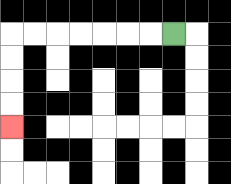{'start': '[7, 1]', 'end': '[0, 5]', 'path_directions': 'L,L,L,L,L,L,L,D,D,D,D', 'path_coordinates': '[[7, 1], [6, 1], [5, 1], [4, 1], [3, 1], [2, 1], [1, 1], [0, 1], [0, 2], [0, 3], [0, 4], [0, 5]]'}